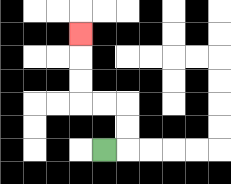{'start': '[4, 6]', 'end': '[3, 1]', 'path_directions': 'R,U,U,L,L,U,U,U', 'path_coordinates': '[[4, 6], [5, 6], [5, 5], [5, 4], [4, 4], [3, 4], [3, 3], [3, 2], [3, 1]]'}